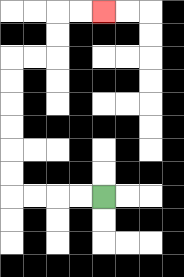{'start': '[4, 8]', 'end': '[4, 0]', 'path_directions': 'L,L,L,L,U,U,U,U,U,U,R,R,U,U,R,R', 'path_coordinates': '[[4, 8], [3, 8], [2, 8], [1, 8], [0, 8], [0, 7], [0, 6], [0, 5], [0, 4], [0, 3], [0, 2], [1, 2], [2, 2], [2, 1], [2, 0], [3, 0], [4, 0]]'}